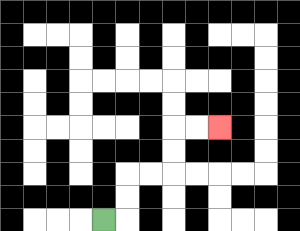{'start': '[4, 9]', 'end': '[9, 5]', 'path_directions': 'R,U,U,R,R,U,U,R,R', 'path_coordinates': '[[4, 9], [5, 9], [5, 8], [5, 7], [6, 7], [7, 7], [7, 6], [7, 5], [8, 5], [9, 5]]'}